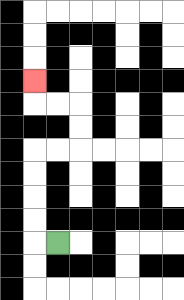{'start': '[2, 10]', 'end': '[1, 3]', 'path_directions': 'L,U,U,U,U,R,R,U,U,L,L,U', 'path_coordinates': '[[2, 10], [1, 10], [1, 9], [1, 8], [1, 7], [1, 6], [2, 6], [3, 6], [3, 5], [3, 4], [2, 4], [1, 4], [1, 3]]'}